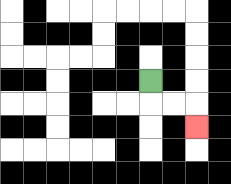{'start': '[6, 3]', 'end': '[8, 5]', 'path_directions': 'D,R,R,D', 'path_coordinates': '[[6, 3], [6, 4], [7, 4], [8, 4], [8, 5]]'}